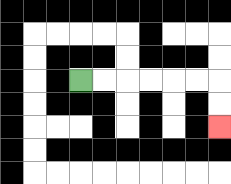{'start': '[3, 3]', 'end': '[9, 5]', 'path_directions': 'R,R,R,R,R,R,D,D', 'path_coordinates': '[[3, 3], [4, 3], [5, 3], [6, 3], [7, 3], [8, 3], [9, 3], [9, 4], [9, 5]]'}